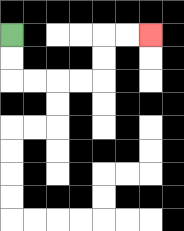{'start': '[0, 1]', 'end': '[6, 1]', 'path_directions': 'D,D,R,R,R,R,U,U,R,R', 'path_coordinates': '[[0, 1], [0, 2], [0, 3], [1, 3], [2, 3], [3, 3], [4, 3], [4, 2], [4, 1], [5, 1], [6, 1]]'}